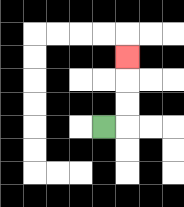{'start': '[4, 5]', 'end': '[5, 2]', 'path_directions': 'R,U,U,U', 'path_coordinates': '[[4, 5], [5, 5], [5, 4], [5, 3], [5, 2]]'}